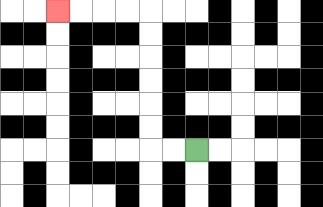{'start': '[8, 6]', 'end': '[2, 0]', 'path_directions': 'L,L,U,U,U,U,U,U,L,L,L,L', 'path_coordinates': '[[8, 6], [7, 6], [6, 6], [6, 5], [6, 4], [6, 3], [6, 2], [6, 1], [6, 0], [5, 0], [4, 0], [3, 0], [2, 0]]'}